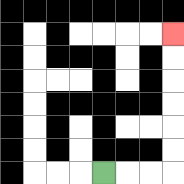{'start': '[4, 7]', 'end': '[7, 1]', 'path_directions': 'R,R,R,U,U,U,U,U,U', 'path_coordinates': '[[4, 7], [5, 7], [6, 7], [7, 7], [7, 6], [7, 5], [7, 4], [7, 3], [7, 2], [7, 1]]'}